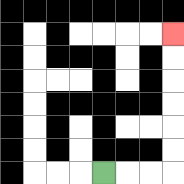{'start': '[4, 7]', 'end': '[7, 1]', 'path_directions': 'R,R,R,U,U,U,U,U,U', 'path_coordinates': '[[4, 7], [5, 7], [6, 7], [7, 7], [7, 6], [7, 5], [7, 4], [7, 3], [7, 2], [7, 1]]'}